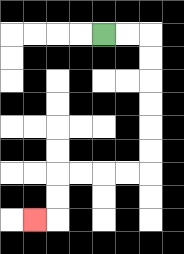{'start': '[4, 1]', 'end': '[1, 9]', 'path_directions': 'R,R,D,D,D,D,D,D,L,L,L,L,D,D,L', 'path_coordinates': '[[4, 1], [5, 1], [6, 1], [6, 2], [6, 3], [6, 4], [6, 5], [6, 6], [6, 7], [5, 7], [4, 7], [3, 7], [2, 7], [2, 8], [2, 9], [1, 9]]'}